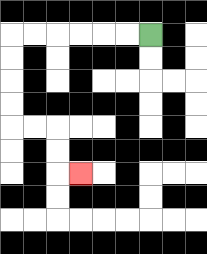{'start': '[6, 1]', 'end': '[3, 7]', 'path_directions': 'L,L,L,L,L,L,D,D,D,D,R,R,D,D,R', 'path_coordinates': '[[6, 1], [5, 1], [4, 1], [3, 1], [2, 1], [1, 1], [0, 1], [0, 2], [0, 3], [0, 4], [0, 5], [1, 5], [2, 5], [2, 6], [2, 7], [3, 7]]'}